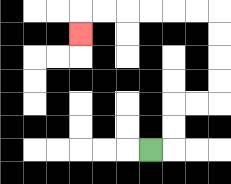{'start': '[6, 6]', 'end': '[3, 1]', 'path_directions': 'R,U,U,R,R,U,U,U,U,L,L,L,L,L,L,D', 'path_coordinates': '[[6, 6], [7, 6], [7, 5], [7, 4], [8, 4], [9, 4], [9, 3], [9, 2], [9, 1], [9, 0], [8, 0], [7, 0], [6, 0], [5, 0], [4, 0], [3, 0], [3, 1]]'}